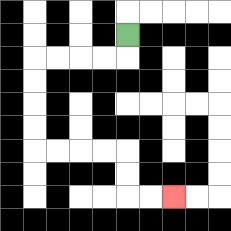{'start': '[5, 1]', 'end': '[7, 8]', 'path_directions': 'D,L,L,L,L,D,D,D,D,R,R,R,R,D,D,R,R', 'path_coordinates': '[[5, 1], [5, 2], [4, 2], [3, 2], [2, 2], [1, 2], [1, 3], [1, 4], [1, 5], [1, 6], [2, 6], [3, 6], [4, 6], [5, 6], [5, 7], [5, 8], [6, 8], [7, 8]]'}